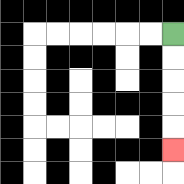{'start': '[7, 1]', 'end': '[7, 6]', 'path_directions': 'D,D,D,D,D', 'path_coordinates': '[[7, 1], [7, 2], [7, 3], [7, 4], [7, 5], [7, 6]]'}